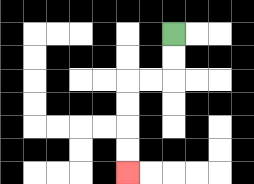{'start': '[7, 1]', 'end': '[5, 7]', 'path_directions': 'D,D,L,L,D,D,D,D', 'path_coordinates': '[[7, 1], [7, 2], [7, 3], [6, 3], [5, 3], [5, 4], [5, 5], [5, 6], [5, 7]]'}